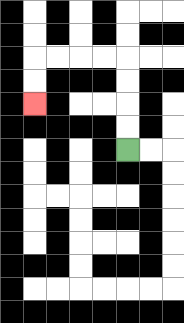{'start': '[5, 6]', 'end': '[1, 4]', 'path_directions': 'U,U,U,U,L,L,L,L,D,D', 'path_coordinates': '[[5, 6], [5, 5], [5, 4], [5, 3], [5, 2], [4, 2], [3, 2], [2, 2], [1, 2], [1, 3], [1, 4]]'}